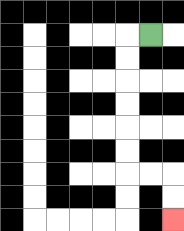{'start': '[6, 1]', 'end': '[7, 9]', 'path_directions': 'L,D,D,D,D,D,D,R,R,D,D', 'path_coordinates': '[[6, 1], [5, 1], [5, 2], [5, 3], [5, 4], [5, 5], [5, 6], [5, 7], [6, 7], [7, 7], [7, 8], [7, 9]]'}